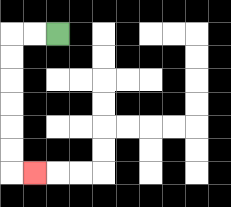{'start': '[2, 1]', 'end': '[1, 7]', 'path_directions': 'L,L,D,D,D,D,D,D,R', 'path_coordinates': '[[2, 1], [1, 1], [0, 1], [0, 2], [0, 3], [0, 4], [0, 5], [0, 6], [0, 7], [1, 7]]'}